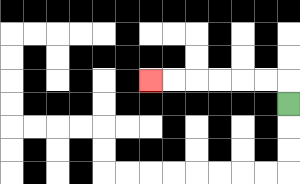{'start': '[12, 4]', 'end': '[6, 3]', 'path_directions': 'U,L,L,L,L,L,L', 'path_coordinates': '[[12, 4], [12, 3], [11, 3], [10, 3], [9, 3], [8, 3], [7, 3], [6, 3]]'}